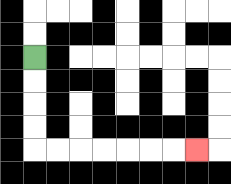{'start': '[1, 2]', 'end': '[8, 6]', 'path_directions': 'D,D,D,D,R,R,R,R,R,R,R', 'path_coordinates': '[[1, 2], [1, 3], [1, 4], [1, 5], [1, 6], [2, 6], [3, 6], [4, 6], [5, 6], [6, 6], [7, 6], [8, 6]]'}